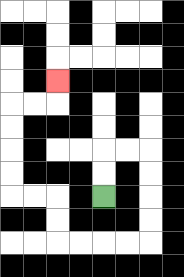{'start': '[4, 8]', 'end': '[2, 3]', 'path_directions': 'U,U,R,R,D,D,D,D,L,L,L,L,U,U,L,L,U,U,U,U,R,R,U', 'path_coordinates': '[[4, 8], [4, 7], [4, 6], [5, 6], [6, 6], [6, 7], [6, 8], [6, 9], [6, 10], [5, 10], [4, 10], [3, 10], [2, 10], [2, 9], [2, 8], [1, 8], [0, 8], [0, 7], [0, 6], [0, 5], [0, 4], [1, 4], [2, 4], [2, 3]]'}